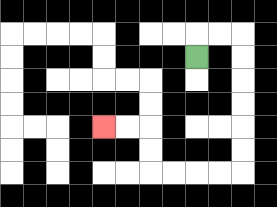{'start': '[8, 2]', 'end': '[4, 5]', 'path_directions': 'U,R,R,D,D,D,D,D,D,L,L,L,L,U,U,L,L', 'path_coordinates': '[[8, 2], [8, 1], [9, 1], [10, 1], [10, 2], [10, 3], [10, 4], [10, 5], [10, 6], [10, 7], [9, 7], [8, 7], [7, 7], [6, 7], [6, 6], [6, 5], [5, 5], [4, 5]]'}